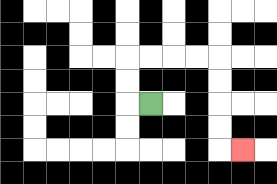{'start': '[6, 4]', 'end': '[10, 6]', 'path_directions': 'L,U,U,R,R,R,R,D,D,D,D,R', 'path_coordinates': '[[6, 4], [5, 4], [5, 3], [5, 2], [6, 2], [7, 2], [8, 2], [9, 2], [9, 3], [9, 4], [9, 5], [9, 6], [10, 6]]'}